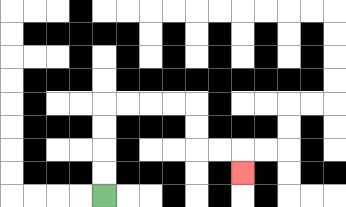{'start': '[4, 8]', 'end': '[10, 7]', 'path_directions': 'U,U,U,U,R,R,R,R,D,D,R,R,D', 'path_coordinates': '[[4, 8], [4, 7], [4, 6], [4, 5], [4, 4], [5, 4], [6, 4], [7, 4], [8, 4], [8, 5], [8, 6], [9, 6], [10, 6], [10, 7]]'}